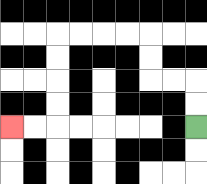{'start': '[8, 5]', 'end': '[0, 5]', 'path_directions': 'U,U,L,L,U,U,L,L,L,L,D,D,D,D,L,L', 'path_coordinates': '[[8, 5], [8, 4], [8, 3], [7, 3], [6, 3], [6, 2], [6, 1], [5, 1], [4, 1], [3, 1], [2, 1], [2, 2], [2, 3], [2, 4], [2, 5], [1, 5], [0, 5]]'}